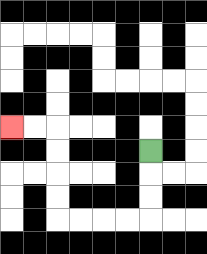{'start': '[6, 6]', 'end': '[0, 5]', 'path_directions': 'D,D,D,L,L,L,L,U,U,U,U,L,L', 'path_coordinates': '[[6, 6], [6, 7], [6, 8], [6, 9], [5, 9], [4, 9], [3, 9], [2, 9], [2, 8], [2, 7], [2, 6], [2, 5], [1, 5], [0, 5]]'}